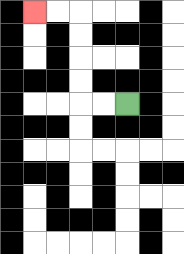{'start': '[5, 4]', 'end': '[1, 0]', 'path_directions': 'L,L,U,U,U,U,L,L', 'path_coordinates': '[[5, 4], [4, 4], [3, 4], [3, 3], [3, 2], [3, 1], [3, 0], [2, 0], [1, 0]]'}